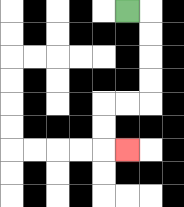{'start': '[5, 0]', 'end': '[5, 6]', 'path_directions': 'R,D,D,D,D,L,L,D,D,R', 'path_coordinates': '[[5, 0], [6, 0], [6, 1], [6, 2], [6, 3], [6, 4], [5, 4], [4, 4], [4, 5], [4, 6], [5, 6]]'}